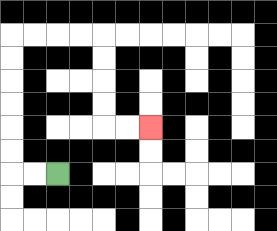{'start': '[2, 7]', 'end': '[6, 5]', 'path_directions': 'L,L,U,U,U,U,U,U,R,R,R,R,D,D,D,D,R,R', 'path_coordinates': '[[2, 7], [1, 7], [0, 7], [0, 6], [0, 5], [0, 4], [0, 3], [0, 2], [0, 1], [1, 1], [2, 1], [3, 1], [4, 1], [4, 2], [4, 3], [4, 4], [4, 5], [5, 5], [6, 5]]'}